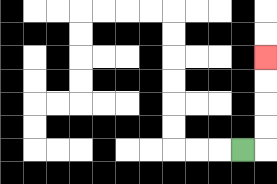{'start': '[10, 6]', 'end': '[11, 2]', 'path_directions': 'R,U,U,U,U', 'path_coordinates': '[[10, 6], [11, 6], [11, 5], [11, 4], [11, 3], [11, 2]]'}